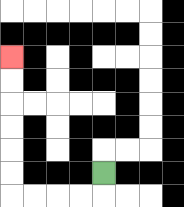{'start': '[4, 7]', 'end': '[0, 2]', 'path_directions': 'D,L,L,L,L,U,U,U,U,U,U', 'path_coordinates': '[[4, 7], [4, 8], [3, 8], [2, 8], [1, 8], [0, 8], [0, 7], [0, 6], [0, 5], [0, 4], [0, 3], [0, 2]]'}